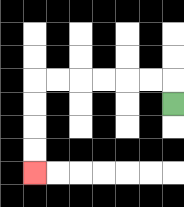{'start': '[7, 4]', 'end': '[1, 7]', 'path_directions': 'U,L,L,L,L,L,L,D,D,D,D', 'path_coordinates': '[[7, 4], [7, 3], [6, 3], [5, 3], [4, 3], [3, 3], [2, 3], [1, 3], [1, 4], [1, 5], [1, 6], [1, 7]]'}